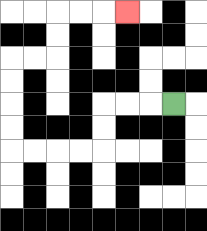{'start': '[7, 4]', 'end': '[5, 0]', 'path_directions': 'L,L,L,D,D,L,L,L,L,U,U,U,U,R,R,U,U,R,R,R', 'path_coordinates': '[[7, 4], [6, 4], [5, 4], [4, 4], [4, 5], [4, 6], [3, 6], [2, 6], [1, 6], [0, 6], [0, 5], [0, 4], [0, 3], [0, 2], [1, 2], [2, 2], [2, 1], [2, 0], [3, 0], [4, 0], [5, 0]]'}